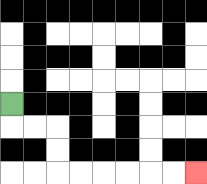{'start': '[0, 4]', 'end': '[8, 7]', 'path_directions': 'D,R,R,D,D,R,R,R,R,R,R', 'path_coordinates': '[[0, 4], [0, 5], [1, 5], [2, 5], [2, 6], [2, 7], [3, 7], [4, 7], [5, 7], [6, 7], [7, 7], [8, 7]]'}